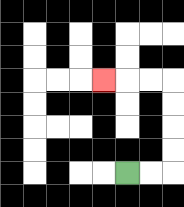{'start': '[5, 7]', 'end': '[4, 3]', 'path_directions': 'R,R,U,U,U,U,L,L,L', 'path_coordinates': '[[5, 7], [6, 7], [7, 7], [7, 6], [7, 5], [7, 4], [7, 3], [6, 3], [5, 3], [4, 3]]'}